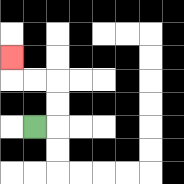{'start': '[1, 5]', 'end': '[0, 2]', 'path_directions': 'R,U,U,L,L,U', 'path_coordinates': '[[1, 5], [2, 5], [2, 4], [2, 3], [1, 3], [0, 3], [0, 2]]'}